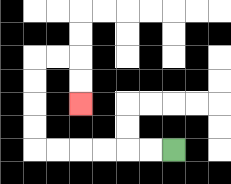{'start': '[7, 6]', 'end': '[3, 4]', 'path_directions': 'L,L,L,L,L,L,U,U,U,U,R,R,D,D', 'path_coordinates': '[[7, 6], [6, 6], [5, 6], [4, 6], [3, 6], [2, 6], [1, 6], [1, 5], [1, 4], [1, 3], [1, 2], [2, 2], [3, 2], [3, 3], [3, 4]]'}